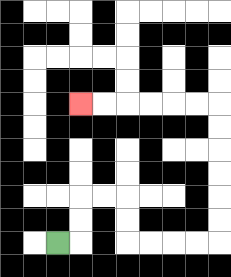{'start': '[2, 10]', 'end': '[3, 4]', 'path_directions': 'R,U,U,R,R,D,D,R,R,R,R,U,U,U,U,U,U,L,L,L,L,L,L', 'path_coordinates': '[[2, 10], [3, 10], [3, 9], [3, 8], [4, 8], [5, 8], [5, 9], [5, 10], [6, 10], [7, 10], [8, 10], [9, 10], [9, 9], [9, 8], [9, 7], [9, 6], [9, 5], [9, 4], [8, 4], [7, 4], [6, 4], [5, 4], [4, 4], [3, 4]]'}